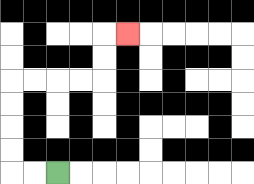{'start': '[2, 7]', 'end': '[5, 1]', 'path_directions': 'L,L,U,U,U,U,R,R,R,R,U,U,R', 'path_coordinates': '[[2, 7], [1, 7], [0, 7], [0, 6], [0, 5], [0, 4], [0, 3], [1, 3], [2, 3], [3, 3], [4, 3], [4, 2], [4, 1], [5, 1]]'}